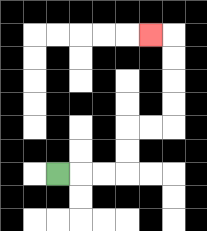{'start': '[2, 7]', 'end': '[6, 1]', 'path_directions': 'R,R,R,U,U,R,R,U,U,U,U,L', 'path_coordinates': '[[2, 7], [3, 7], [4, 7], [5, 7], [5, 6], [5, 5], [6, 5], [7, 5], [7, 4], [7, 3], [7, 2], [7, 1], [6, 1]]'}